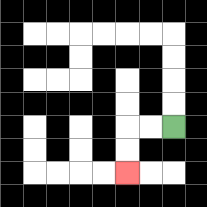{'start': '[7, 5]', 'end': '[5, 7]', 'path_directions': 'L,L,D,D', 'path_coordinates': '[[7, 5], [6, 5], [5, 5], [5, 6], [5, 7]]'}